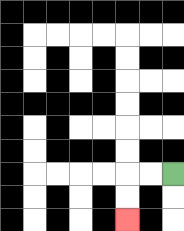{'start': '[7, 7]', 'end': '[5, 9]', 'path_directions': 'L,L,D,D', 'path_coordinates': '[[7, 7], [6, 7], [5, 7], [5, 8], [5, 9]]'}